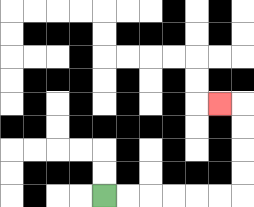{'start': '[4, 8]', 'end': '[9, 4]', 'path_directions': 'R,R,R,R,R,R,U,U,U,U,L', 'path_coordinates': '[[4, 8], [5, 8], [6, 8], [7, 8], [8, 8], [9, 8], [10, 8], [10, 7], [10, 6], [10, 5], [10, 4], [9, 4]]'}